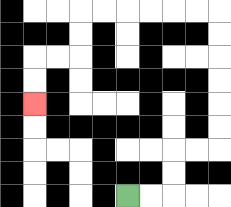{'start': '[5, 8]', 'end': '[1, 4]', 'path_directions': 'R,R,U,U,R,R,U,U,U,U,U,U,L,L,L,L,L,L,D,D,L,L,D,D', 'path_coordinates': '[[5, 8], [6, 8], [7, 8], [7, 7], [7, 6], [8, 6], [9, 6], [9, 5], [9, 4], [9, 3], [9, 2], [9, 1], [9, 0], [8, 0], [7, 0], [6, 0], [5, 0], [4, 0], [3, 0], [3, 1], [3, 2], [2, 2], [1, 2], [1, 3], [1, 4]]'}